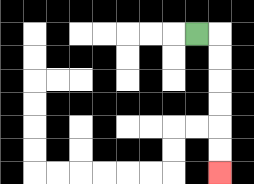{'start': '[8, 1]', 'end': '[9, 7]', 'path_directions': 'R,D,D,D,D,D,D', 'path_coordinates': '[[8, 1], [9, 1], [9, 2], [9, 3], [9, 4], [9, 5], [9, 6], [9, 7]]'}